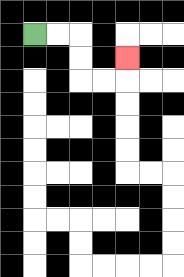{'start': '[1, 1]', 'end': '[5, 2]', 'path_directions': 'R,R,D,D,R,R,U', 'path_coordinates': '[[1, 1], [2, 1], [3, 1], [3, 2], [3, 3], [4, 3], [5, 3], [5, 2]]'}